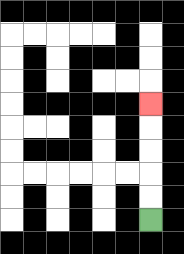{'start': '[6, 9]', 'end': '[6, 4]', 'path_directions': 'U,U,U,U,U', 'path_coordinates': '[[6, 9], [6, 8], [6, 7], [6, 6], [6, 5], [6, 4]]'}